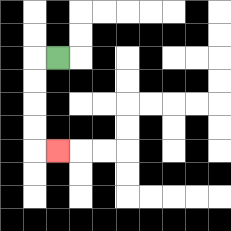{'start': '[2, 2]', 'end': '[2, 6]', 'path_directions': 'L,D,D,D,D,R', 'path_coordinates': '[[2, 2], [1, 2], [1, 3], [1, 4], [1, 5], [1, 6], [2, 6]]'}